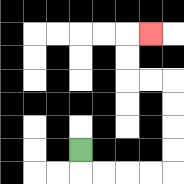{'start': '[3, 6]', 'end': '[6, 1]', 'path_directions': 'D,R,R,R,R,U,U,U,U,L,L,U,U,R', 'path_coordinates': '[[3, 6], [3, 7], [4, 7], [5, 7], [6, 7], [7, 7], [7, 6], [7, 5], [7, 4], [7, 3], [6, 3], [5, 3], [5, 2], [5, 1], [6, 1]]'}